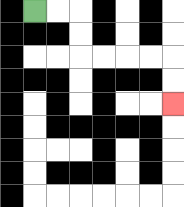{'start': '[1, 0]', 'end': '[7, 4]', 'path_directions': 'R,R,D,D,R,R,R,R,D,D', 'path_coordinates': '[[1, 0], [2, 0], [3, 0], [3, 1], [3, 2], [4, 2], [5, 2], [6, 2], [7, 2], [7, 3], [7, 4]]'}